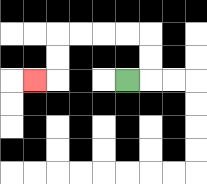{'start': '[5, 3]', 'end': '[1, 3]', 'path_directions': 'R,U,U,L,L,L,L,D,D,L', 'path_coordinates': '[[5, 3], [6, 3], [6, 2], [6, 1], [5, 1], [4, 1], [3, 1], [2, 1], [2, 2], [2, 3], [1, 3]]'}